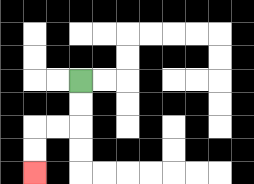{'start': '[3, 3]', 'end': '[1, 7]', 'path_directions': 'D,D,L,L,D,D', 'path_coordinates': '[[3, 3], [3, 4], [3, 5], [2, 5], [1, 5], [1, 6], [1, 7]]'}